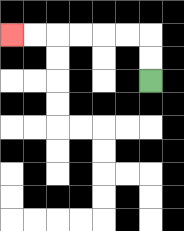{'start': '[6, 3]', 'end': '[0, 1]', 'path_directions': 'U,U,L,L,L,L,L,L', 'path_coordinates': '[[6, 3], [6, 2], [6, 1], [5, 1], [4, 1], [3, 1], [2, 1], [1, 1], [0, 1]]'}